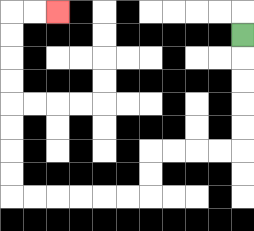{'start': '[10, 1]', 'end': '[2, 0]', 'path_directions': 'D,D,D,D,D,L,L,L,L,D,D,L,L,L,L,L,L,U,U,U,U,U,U,U,U,R,R', 'path_coordinates': '[[10, 1], [10, 2], [10, 3], [10, 4], [10, 5], [10, 6], [9, 6], [8, 6], [7, 6], [6, 6], [6, 7], [6, 8], [5, 8], [4, 8], [3, 8], [2, 8], [1, 8], [0, 8], [0, 7], [0, 6], [0, 5], [0, 4], [0, 3], [0, 2], [0, 1], [0, 0], [1, 0], [2, 0]]'}